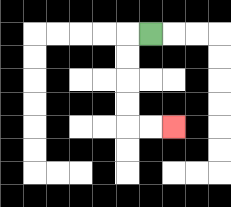{'start': '[6, 1]', 'end': '[7, 5]', 'path_directions': 'L,D,D,D,D,R,R', 'path_coordinates': '[[6, 1], [5, 1], [5, 2], [5, 3], [5, 4], [5, 5], [6, 5], [7, 5]]'}